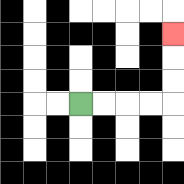{'start': '[3, 4]', 'end': '[7, 1]', 'path_directions': 'R,R,R,R,U,U,U', 'path_coordinates': '[[3, 4], [4, 4], [5, 4], [6, 4], [7, 4], [7, 3], [7, 2], [7, 1]]'}